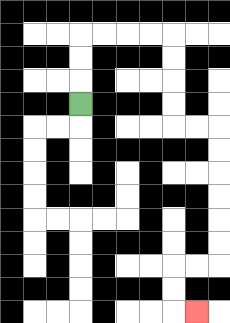{'start': '[3, 4]', 'end': '[8, 13]', 'path_directions': 'U,U,U,R,R,R,R,D,D,D,D,R,R,D,D,D,D,D,D,L,L,D,D,R', 'path_coordinates': '[[3, 4], [3, 3], [3, 2], [3, 1], [4, 1], [5, 1], [6, 1], [7, 1], [7, 2], [7, 3], [7, 4], [7, 5], [8, 5], [9, 5], [9, 6], [9, 7], [9, 8], [9, 9], [9, 10], [9, 11], [8, 11], [7, 11], [7, 12], [7, 13], [8, 13]]'}